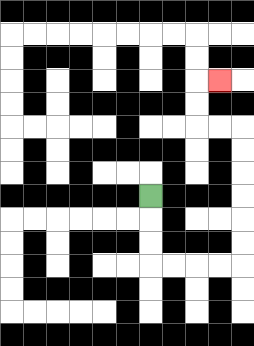{'start': '[6, 8]', 'end': '[9, 3]', 'path_directions': 'D,D,D,R,R,R,R,U,U,U,U,U,U,L,L,U,U,R', 'path_coordinates': '[[6, 8], [6, 9], [6, 10], [6, 11], [7, 11], [8, 11], [9, 11], [10, 11], [10, 10], [10, 9], [10, 8], [10, 7], [10, 6], [10, 5], [9, 5], [8, 5], [8, 4], [8, 3], [9, 3]]'}